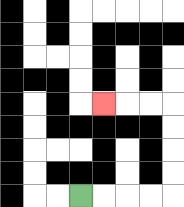{'start': '[3, 8]', 'end': '[4, 4]', 'path_directions': 'R,R,R,R,U,U,U,U,L,L,L', 'path_coordinates': '[[3, 8], [4, 8], [5, 8], [6, 8], [7, 8], [7, 7], [7, 6], [7, 5], [7, 4], [6, 4], [5, 4], [4, 4]]'}